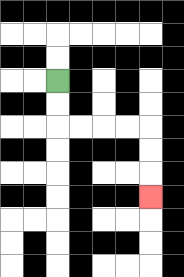{'start': '[2, 3]', 'end': '[6, 8]', 'path_directions': 'D,D,R,R,R,R,D,D,D', 'path_coordinates': '[[2, 3], [2, 4], [2, 5], [3, 5], [4, 5], [5, 5], [6, 5], [6, 6], [6, 7], [6, 8]]'}